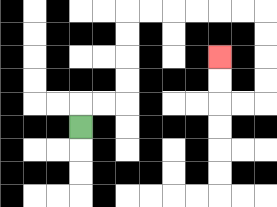{'start': '[3, 5]', 'end': '[9, 2]', 'path_directions': 'U,R,R,U,U,U,U,R,R,R,R,R,R,D,D,D,D,L,L,U,U', 'path_coordinates': '[[3, 5], [3, 4], [4, 4], [5, 4], [5, 3], [5, 2], [5, 1], [5, 0], [6, 0], [7, 0], [8, 0], [9, 0], [10, 0], [11, 0], [11, 1], [11, 2], [11, 3], [11, 4], [10, 4], [9, 4], [9, 3], [9, 2]]'}